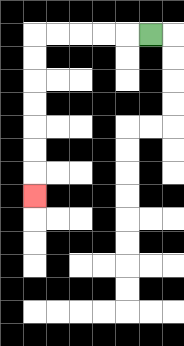{'start': '[6, 1]', 'end': '[1, 8]', 'path_directions': 'L,L,L,L,L,D,D,D,D,D,D,D', 'path_coordinates': '[[6, 1], [5, 1], [4, 1], [3, 1], [2, 1], [1, 1], [1, 2], [1, 3], [1, 4], [1, 5], [1, 6], [1, 7], [1, 8]]'}